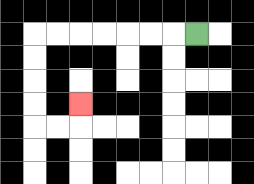{'start': '[8, 1]', 'end': '[3, 4]', 'path_directions': 'L,L,L,L,L,L,L,D,D,D,D,R,R,U', 'path_coordinates': '[[8, 1], [7, 1], [6, 1], [5, 1], [4, 1], [3, 1], [2, 1], [1, 1], [1, 2], [1, 3], [1, 4], [1, 5], [2, 5], [3, 5], [3, 4]]'}